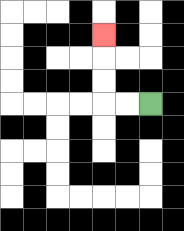{'start': '[6, 4]', 'end': '[4, 1]', 'path_directions': 'L,L,U,U,U', 'path_coordinates': '[[6, 4], [5, 4], [4, 4], [4, 3], [4, 2], [4, 1]]'}